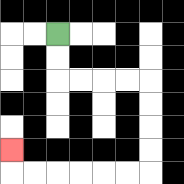{'start': '[2, 1]', 'end': '[0, 6]', 'path_directions': 'D,D,R,R,R,R,D,D,D,D,L,L,L,L,L,L,U', 'path_coordinates': '[[2, 1], [2, 2], [2, 3], [3, 3], [4, 3], [5, 3], [6, 3], [6, 4], [6, 5], [6, 6], [6, 7], [5, 7], [4, 7], [3, 7], [2, 7], [1, 7], [0, 7], [0, 6]]'}